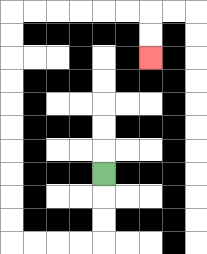{'start': '[4, 7]', 'end': '[6, 2]', 'path_directions': 'D,D,D,L,L,L,L,U,U,U,U,U,U,U,U,U,U,R,R,R,R,R,R,D,D', 'path_coordinates': '[[4, 7], [4, 8], [4, 9], [4, 10], [3, 10], [2, 10], [1, 10], [0, 10], [0, 9], [0, 8], [0, 7], [0, 6], [0, 5], [0, 4], [0, 3], [0, 2], [0, 1], [0, 0], [1, 0], [2, 0], [3, 0], [4, 0], [5, 0], [6, 0], [6, 1], [6, 2]]'}